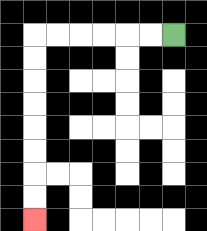{'start': '[7, 1]', 'end': '[1, 9]', 'path_directions': 'L,L,L,L,L,L,D,D,D,D,D,D,D,D', 'path_coordinates': '[[7, 1], [6, 1], [5, 1], [4, 1], [3, 1], [2, 1], [1, 1], [1, 2], [1, 3], [1, 4], [1, 5], [1, 6], [1, 7], [1, 8], [1, 9]]'}